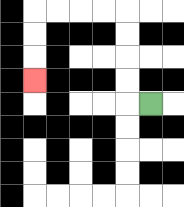{'start': '[6, 4]', 'end': '[1, 3]', 'path_directions': 'L,U,U,U,U,L,L,L,L,D,D,D', 'path_coordinates': '[[6, 4], [5, 4], [5, 3], [5, 2], [5, 1], [5, 0], [4, 0], [3, 0], [2, 0], [1, 0], [1, 1], [1, 2], [1, 3]]'}